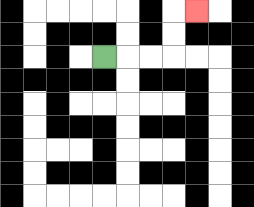{'start': '[4, 2]', 'end': '[8, 0]', 'path_directions': 'R,R,R,U,U,R', 'path_coordinates': '[[4, 2], [5, 2], [6, 2], [7, 2], [7, 1], [7, 0], [8, 0]]'}